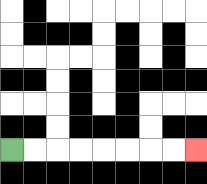{'start': '[0, 6]', 'end': '[8, 6]', 'path_directions': 'R,R,R,R,R,R,R,R', 'path_coordinates': '[[0, 6], [1, 6], [2, 6], [3, 6], [4, 6], [5, 6], [6, 6], [7, 6], [8, 6]]'}